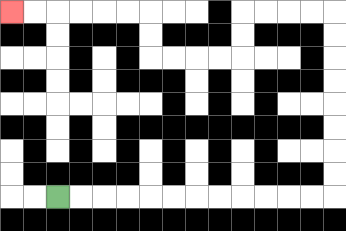{'start': '[2, 8]', 'end': '[0, 0]', 'path_directions': 'R,R,R,R,R,R,R,R,R,R,R,R,U,U,U,U,U,U,U,U,L,L,L,L,D,D,L,L,L,L,U,U,L,L,L,L,L,L', 'path_coordinates': '[[2, 8], [3, 8], [4, 8], [5, 8], [6, 8], [7, 8], [8, 8], [9, 8], [10, 8], [11, 8], [12, 8], [13, 8], [14, 8], [14, 7], [14, 6], [14, 5], [14, 4], [14, 3], [14, 2], [14, 1], [14, 0], [13, 0], [12, 0], [11, 0], [10, 0], [10, 1], [10, 2], [9, 2], [8, 2], [7, 2], [6, 2], [6, 1], [6, 0], [5, 0], [4, 0], [3, 0], [2, 0], [1, 0], [0, 0]]'}